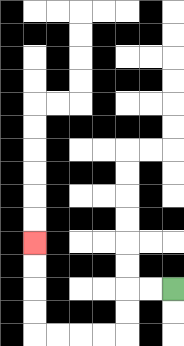{'start': '[7, 12]', 'end': '[1, 10]', 'path_directions': 'L,L,D,D,L,L,L,L,U,U,U,U', 'path_coordinates': '[[7, 12], [6, 12], [5, 12], [5, 13], [5, 14], [4, 14], [3, 14], [2, 14], [1, 14], [1, 13], [1, 12], [1, 11], [1, 10]]'}